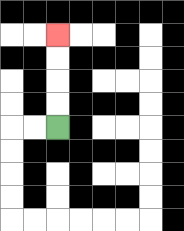{'start': '[2, 5]', 'end': '[2, 1]', 'path_directions': 'U,U,U,U', 'path_coordinates': '[[2, 5], [2, 4], [2, 3], [2, 2], [2, 1]]'}